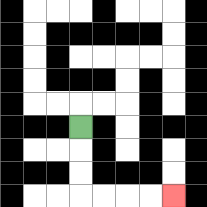{'start': '[3, 5]', 'end': '[7, 8]', 'path_directions': 'D,D,D,R,R,R,R', 'path_coordinates': '[[3, 5], [3, 6], [3, 7], [3, 8], [4, 8], [5, 8], [6, 8], [7, 8]]'}